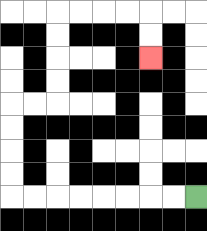{'start': '[8, 8]', 'end': '[6, 2]', 'path_directions': 'L,L,L,L,L,L,L,L,U,U,U,U,R,R,U,U,U,U,R,R,R,R,D,D', 'path_coordinates': '[[8, 8], [7, 8], [6, 8], [5, 8], [4, 8], [3, 8], [2, 8], [1, 8], [0, 8], [0, 7], [0, 6], [0, 5], [0, 4], [1, 4], [2, 4], [2, 3], [2, 2], [2, 1], [2, 0], [3, 0], [4, 0], [5, 0], [6, 0], [6, 1], [6, 2]]'}